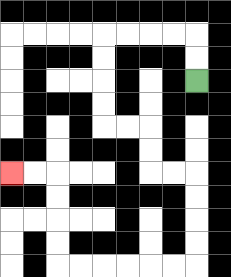{'start': '[8, 3]', 'end': '[0, 7]', 'path_directions': 'U,U,L,L,L,L,D,D,D,D,R,R,D,D,R,R,D,D,D,D,L,L,L,L,L,L,U,U,U,U,L,L', 'path_coordinates': '[[8, 3], [8, 2], [8, 1], [7, 1], [6, 1], [5, 1], [4, 1], [4, 2], [4, 3], [4, 4], [4, 5], [5, 5], [6, 5], [6, 6], [6, 7], [7, 7], [8, 7], [8, 8], [8, 9], [8, 10], [8, 11], [7, 11], [6, 11], [5, 11], [4, 11], [3, 11], [2, 11], [2, 10], [2, 9], [2, 8], [2, 7], [1, 7], [0, 7]]'}